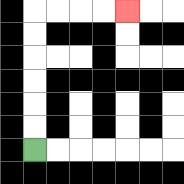{'start': '[1, 6]', 'end': '[5, 0]', 'path_directions': 'U,U,U,U,U,U,R,R,R,R', 'path_coordinates': '[[1, 6], [1, 5], [1, 4], [1, 3], [1, 2], [1, 1], [1, 0], [2, 0], [3, 0], [4, 0], [5, 0]]'}